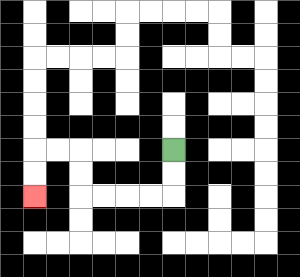{'start': '[7, 6]', 'end': '[1, 8]', 'path_directions': 'D,D,L,L,L,L,U,U,L,L,D,D', 'path_coordinates': '[[7, 6], [7, 7], [7, 8], [6, 8], [5, 8], [4, 8], [3, 8], [3, 7], [3, 6], [2, 6], [1, 6], [1, 7], [1, 8]]'}